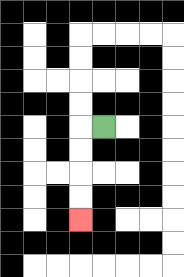{'start': '[4, 5]', 'end': '[3, 9]', 'path_directions': 'L,D,D,D,D', 'path_coordinates': '[[4, 5], [3, 5], [3, 6], [3, 7], [3, 8], [3, 9]]'}